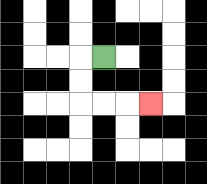{'start': '[4, 2]', 'end': '[6, 4]', 'path_directions': 'L,D,D,R,R,R', 'path_coordinates': '[[4, 2], [3, 2], [3, 3], [3, 4], [4, 4], [5, 4], [6, 4]]'}